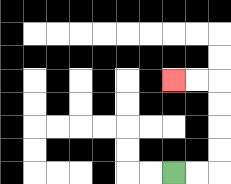{'start': '[7, 7]', 'end': '[7, 3]', 'path_directions': 'R,R,U,U,U,U,L,L', 'path_coordinates': '[[7, 7], [8, 7], [9, 7], [9, 6], [9, 5], [9, 4], [9, 3], [8, 3], [7, 3]]'}